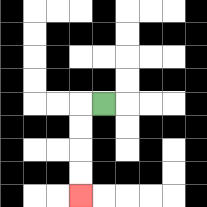{'start': '[4, 4]', 'end': '[3, 8]', 'path_directions': 'L,D,D,D,D', 'path_coordinates': '[[4, 4], [3, 4], [3, 5], [3, 6], [3, 7], [3, 8]]'}